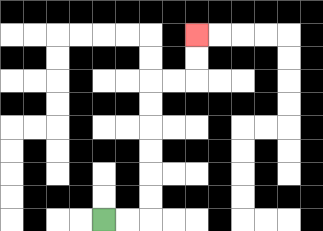{'start': '[4, 9]', 'end': '[8, 1]', 'path_directions': 'R,R,U,U,U,U,U,U,R,R,U,U', 'path_coordinates': '[[4, 9], [5, 9], [6, 9], [6, 8], [6, 7], [6, 6], [6, 5], [6, 4], [6, 3], [7, 3], [8, 3], [8, 2], [8, 1]]'}